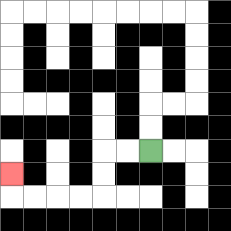{'start': '[6, 6]', 'end': '[0, 7]', 'path_directions': 'L,L,D,D,L,L,L,L,U', 'path_coordinates': '[[6, 6], [5, 6], [4, 6], [4, 7], [4, 8], [3, 8], [2, 8], [1, 8], [0, 8], [0, 7]]'}